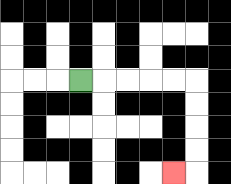{'start': '[3, 3]', 'end': '[7, 7]', 'path_directions': 'R,R,R,R,R,D,D,D,D,L', 'path_coordinates': '[[3, 3], [4, 3], [5, 3], [6, 3], [7, 3], [8, 3], [8, 4], [8, 5], [8, 6], [8, 7], [7, 7]]'}